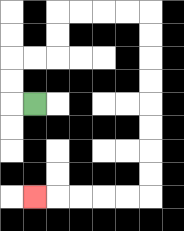{'start': '[1, 4]', 'end': '[1, 8]', 'path_directions': 'L,U,U,R,R,U,U,R,R,R,R,D,D,D,D,D,D,D,D,L,L,L,L,L', 'path_coordinates': '[[1, 4], [0, 4], [0, 3], [0, 2], [1, 2], [2, 2], [2, 1], [2, 0], [3, 0], [4, 0], [5, 0], [6, 0], [6, 1], [6, 2], [6, 3], [6, 4], [6, 5], [6, 6], [6, 7], [6, 8], [5, 8], [4, 8], [3, 8], [2, 8], [1, 8]]'}